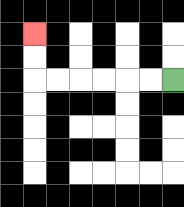{'start': '[7, 3]', 'end': '[1, 1]', 'path_directions': 'L,L,L,L,L,L,U,U', 'path_coordinates': '[[7, 3], [6, 3], [5, 3], [4, 3], [3, 3], [2, 3], [1, 3], [1, 2], [1, 1]]'}